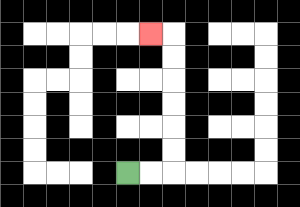{'start': '[5, 7]', 'end': '[6, 1]', 'path_directions': 'R,R,U,U,U,U,U,U,L', 'path_coordinates': '[[5, 7], [6, 7], [7, 7], [7, 6], [7, 5], [7, 4], [7, 3], [7, 2], [7, 1], [6, 1]]'}